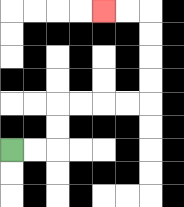{'start': '[0, 6]', 'end': '[4, 0]', 'path_directions': 'R,R,U,U,R,R,R,R,U,U,U,U,L,L', 'path_coordinates': '[[0, 6], [1, 6], [2, 6], [2, 5], [2, 4], [3, 4], [4, 4], [5, 4], [6, 4], [6, 3], [6, 2], [6, 1], [6, 0], [5, 0], [4, 0]]'}